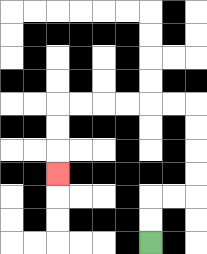{'start': '[6, 10]', 'end': '[2, 7]', 'path_directions': 'U,U,R,R,U,U,U,U,L,L,L,L,L,L,D,D,D', 'path_coordinates': '[[6, 10], [6, 9], [6, 8], [7, 8], [8, 8], [8, 7], [8, 6], [8, 5], [8, 4], [7, 4], [6, 4], [5, 4], [4, 4], [3, 4], [2, 4], [2, 5], [2, 6], [2, 7]]'}